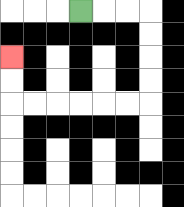{'start': '[3, 0]', 'end': '[0, 2]', 'path_directions': 'R,R,R,D,D,D,D,L,L,L,L,L,L,U,U', 'path_coordinates': '[[3, 0], [4, 0], [5, 0], [6, 0], [6, 1], [6, 2], [6, 3], [6, 4], [5, 4], [4, 4], [3, 4], [2, 4], [1, 4], [0, 4], [0, 3], [0, 2]]'}